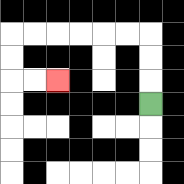{'start': '[6, 4]', 'end': '[2, 3]', 'path_directions': 'U,U,U,L,L,L,L,L,L,D,D,R,R', 'path_coordinates': '[[6, 4], [6, 3], [6, 2], [6, 1], [5, 1], [4, 1], [3, 1], [2, 1], [1, 1], [0, 1], [0, 2], [0, 3], [1, 3], [2, 3]]'}